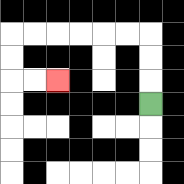{'start': '[6, 4]', 'end': '[2, 3]', 'path_directions': 'U,U,U,L,L,L,L,L,L,D,D,R,R', 'path_coordinates': '[[6, 4], [6, 3], [6, 2], [6, 1], [5, 1], [4, 1], [3, 1], [2, 1], [1, 1], [0, 1], [0, 2], [0, 3], [1, 3], [2, 3]]'}